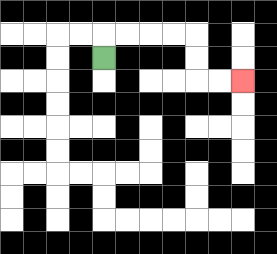{'start': '[4, 2]', 'end': '[10, 3]', 'path_directions': 'U,R,R,R,R,D,D,R,R', 'path_coordinates': '[[4, 2], [4, 1], [5, 1], [6, 1], [7, 1], [8, 1], [8, 2], [8, 3], [9, 3], [10, 3]]'}